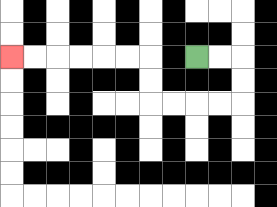{'start': '[8, 2]', 'end': '[0, 2]', 'path_directions': 'R,R,D,D,L,L,L,L,U,U,L,L,L,L,L,L', 'path_coordinates': '[[8, 2], [9, 2], [10, 2], [10, 3], [10, 4], [9, 4], [8, 4], [7, 4], [6, 4], [6, 3], [6, 2], [5, 2], [4, 2], [3, 2], [2, 2], [1, 2], [0, 2]]'}